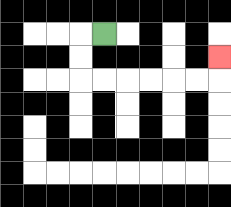{'start': '[4, 1]', 'end': '[9, 2]', 'path_directions': 'L,D,D,R,R,R,R,R,R,U', 'path_coordinates': '[[4, 1], [3, 1], [3, 2], [3, 3], [4, 3], [5, 3], [6, 3], [7, 3], [8, 3], [9, 3], [9, 2]]'}